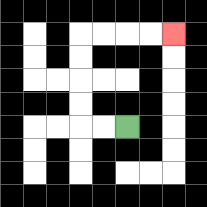{'start': '[5, 5]', 'end': '[7, 1]', 'path_directions': 'L,L,U,U,U,U,R,R,R,R', 'path_coordinates': '[[5, 5], [4, 5], [3, 5], [3, 4], [3, 3], [3, 2], [3, 1], [4, 1], [5, 1], [6, 1], [7, 1]]'}